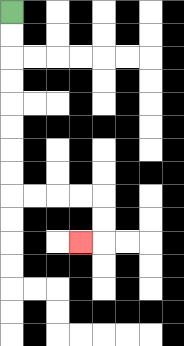{'start': '[0, 0]', 'end': '[3, 10]', 'path_directions': 'D,D,D,D,D,D,D,D,R,R,R,R,D,D,L', 'path_coordinates': '[[0, 0], [0, 1], [0, 2], [0, 3], [0, 4], [0, 5], [0, 6], [0, 7], [0, 8], [1, 8], [2, 8], [3, 8], [4, 8], [4, 9], [4, 10], [3, 10]]'}